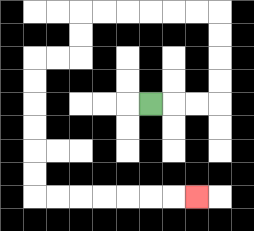{'start': '[6, 4]', 'end': '[8, 8]', 'path_directions': 'R,R,R,U,U,U,U,L,L,L,L,L,L,D,D,L,L,D,D,D,D,D,D,R,R,R,R,R,R,R', 'path_coordinates': '[[6, 4], [7, 4], [8, 4], [9, 4], [9, 3], [9, 2], [9, 1], [9, 0], [8, 0], [7, 0], [6, 0], [5, 0], [4, 0], [3, 0], [3, 1], [3, 2], [2, 2], [1, 2], [1, 3], [1, 4], [1, 5], [1, 6], [1, 7], [1, 8], [2, 8], [3, 8], [4, 8], [5, 8], [6, 8], [7, 8], [8, 8]]'}